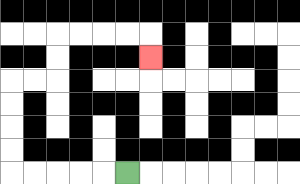{'start': '[5, 7]', 'end': '[6, 2]', 'path_directions': 'L,L,L,L,L,U,U,U,U,R,R,U,U,R,R,R,R,D', 'path_coordinates': '[[5, 7], [4, 7], [3, 7], [2, 7], [1, 7], [0, 7], [0, 6], [0, 5], [0, 4], [0, 3], [1, 3], [2, 3], [2, 2], [2, 1], [3, 1], [4, 1], [5, 1], [6, 1], [6, 2]]'}